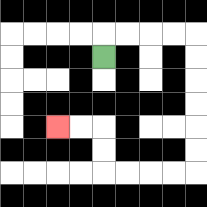{'start': '[4, 2]', 'end': '[2, 5]', 'path_directions': 'U,R,R,R,R,D,D,D,D,D,D,L,L,L,L,U,U,L,L', 'path_coordinates': '[[4, 2], [4, 1], [5, 1], [6, 1], [7, 1], [8, 1], [8, 2], [8, 3], [8, 4], [8, 5], [8, 6], [8, 7], [7, 7], [6, 7], [5, 7], [4, 7], [4, 6], [4, 5], [3, 5], [2, 5]]'}